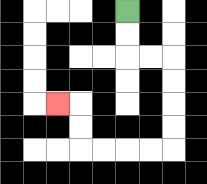{'start': '[5, 0]', 'end': '[2, 4]', 'path_directions': 'D,D,R,R,D,D,D,D,L,L,L,L,U,U,L', 'path_coordinates': '[[5, 0], [5, 1], [5, 2], [6, 2], [7, 2], [7, 3], [7, 4], [7, 5], [7, 6], [6, 6], [5, 6], [4, 6], [3, 6], [3, 5], [3, 4], [2, 4]]'}